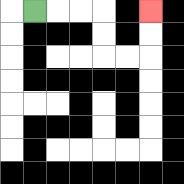{'start': '[1, 0]', 'end': '[6, 0]', 'path_directions': 'R,R,R,D,D,R,R,U,U', 'path_coordinates': '[[1, 0], [2, 0], [3, 0], [4, 0], [4, 1], [4, 2], [5, 2], [6, 2], [6, 1], [6, 0]]'}